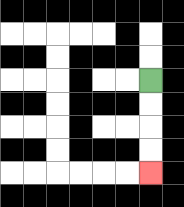{'start': '[6, 3]', 'end': '[6, 7]', 'path_directions': 'D,D,D,D', 'path_coordinates': '[[6, 3], [6, 4], [6, 5], [6, 6], [6, 7]]'}